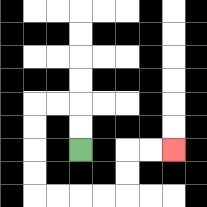{'start': '[3, 6]', 'end': '[7, 6]', 'path_directions': 'U,U,L,L,D,D,D,D,R,R,R,R,U,U,R,R', 'path_coordinates': '[[3, 6], [3, 5], [3, 4], [2, 4], [1, 4], [1, 5], [1, 6], [1, 7], [1, 8], [2, 8], [3, 8], [4, 8], [5, 8], [5, 7], [5, 6], [6, 6], [7, 6]]'}